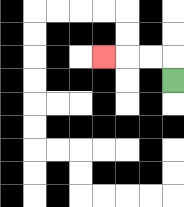{'start': '[7, 3]', 'end': '[4, 2]', 'path_directions': 'U,L,L,L', 'path_coordinates': '[[7, 3], [7, 2], [6, 2], [5, 2], [4, 2]]'}